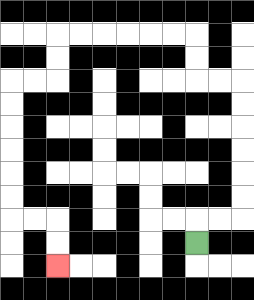{'start': '[8, 10]', 'end': '[2, 11]', 'path_directions': 'U,R,R,U,U,U,U,U,U,L,L,U,U,L,L,L,L,L,L,D,D,L,L,D,D,D,D,D,D,R,R,D,D', 'path_coordinates': '[[8, 10], [8, 9], [9, 9], [10, 9], [10, 8], [10, 7], [10, 6], [10, 5], [10, 4], [10, 3], [9, 3], [8, 3], [8, 2], [8, 1], [7, 1], [6, 1], [5, 1], [4, 1], [3, 1], [2, 1], [2, 2], [2, 3], [1, 3], [0, 3], [0, 4], [0, 5], [0, 6], [0, 7], [0, 8], [0, 9], [1, 9], [2, 9], [2, 10], [2, 11]]'}